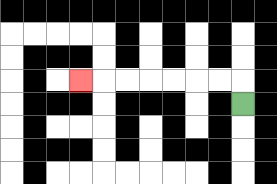{'start': '[10, 4]', 'end': '[3, 3]', 'path_directions': 'U,L,L,L,L,L,L,L', 'path_coordinates': '[[10, 4], [10, 3], [9, 3], [8, 3], [7, 3], [6, 3], [5, 3], [4, 3], [3, 3]]'}